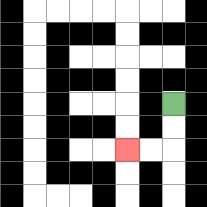{'start': '[7, 4]', 'end': '[5, 6]', 'path_directions': 'D,D,L,L', 'path_coordinates': '[[7, 4], [7, 5], [7, 6], [6, 6], [5, 6]]'}